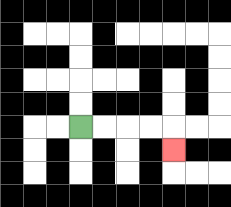{'start': '[3, 5]', 'end': '[7, 6]', 'path_directions': 'R,R,R,R,D', 'path_coordinates': '[[3, 5], [4, 5], [5, 5], [6, 5], [7, 5], [7, 6]]'}